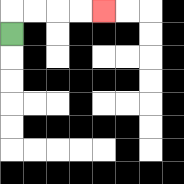{'start': '[0, 1]', 'end': '[4, 0]', 'path_directions': 'U,R,R,R,R', 'path_coordinates': '[[0, 1], [0, 0], [1, 0], [2, 0], [3, 0], [4, 0]]'}